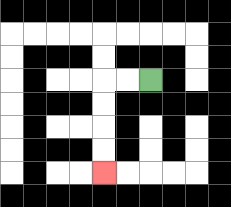{'start': '[6, 3]', 'end': '[4, 7]', 'path_directions': 'L,L,D,D,D,D', 'path_coordinates': '[[6, 3], [5, 3], [4, 3], [4, 4], [4, 5], [4, 6], [4, 7]]'}